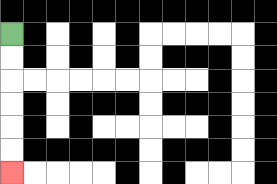{'start': '[0, 1]', 'end': '[0, 7]', 'path_directions': 'D,D,D,D,D,D', 'path_coordinates': '[[0, 1], [0, 2], [0, 3], [0, 4], [0, 5], [0, 6], [0, 7]]'}